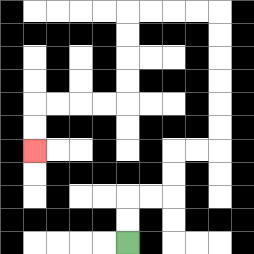{'start': '[5, 10]', 'end': '[1, 6]', 'path_directions': 'U,U,R,R,U,U,R,R,U,U,U,U,U,U,L,L,L,L,D,D,D,D,L,L,L,L,D,D', 'path_coordinates': '[[5, 10], [5, 9], [5, 8], [6, 8], [7, 8], [7, 7], [7, 6], [8, 6], [9, 6], [9, 5], [9, 4], [9, 3], [9, 2], [9, 1], [9, 0], [8, 0], [7, 0], [6, 0], [5, 0], [5, 1], [5, 2], [5, 3], [5, 4], [4, 4], [3, 4], [2, 4], [1, 4], [1, 5], [1, 6]]'}